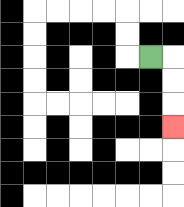{'start': '[6, 2]', 'end': '[7, 5]', 'path_directions': 'R,D,D,D', 'path_coordinates': '[[6, 2], [7, 2], [7, 3], [7, 4], [7, 5]]'}